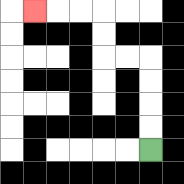{'start': '[6, 6]', 'end': '[1, 0]', 'path_directions': 'U,U,U,U,L,L,U,U,L,L,L', 'path_coordinates': '[[6, 6], [6, 5], [6, 4], [6, 3], [6, 2], [5, 2], [4, 2], [4, 1], [4, 0], [3, 0], [2, 0], [1, 0]]'}